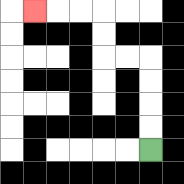{'start': '[6, 6]', 'end': '[1, 0]', 'path_directions': 'U,U,U,U,L,L,U,U,L,L,L', 'path_coordinates': '[[6, 6], [6, 5], [6, 4], [6, 3], [6, 2], [5, 2], [4, 2], [4, 1], [4, 0], [3, 0], [2, 0], [1, 0]]'}